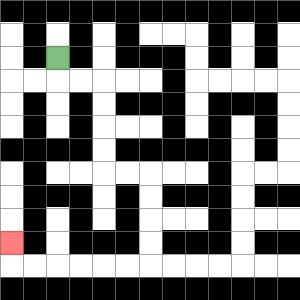{'start': '[2, 2]', 'end': '[0, 10]', 'path_directions': 'D,R,R,D,D,D,D,R,R,D,D,D,D,L,L,L,L,L,L,U', 'path_coordinates': '[[2, 2], [2, 3], [3, 3], [4, 3], [4, 4], [4, 5], [4, 6], [4, 7], [5, 7], [6, 7], [6, 8], [6, 9], [6, 10], [6, 11], [5, 11], [4, 11], [3, 11], [2, 11], [1, 11], [0, 11], [0, 10]]'}